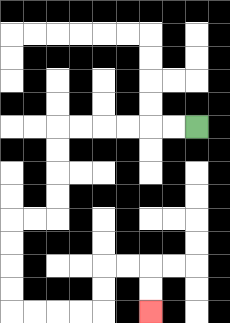{'start': '[8, 5]', 'end': '[6, 13]', 'path_directions': 'L,L,L,L,L,L,D,D,D,D,L,L,D,D,D,D,R,R,R,R,U,U,R,R,D,D', 'path_coordinates': '[[8, 5], [7, 5], [6, 5], [5, 5], [4, 5], [3, 5], [2, 5], [2, 6], [2, 7], [2, 8], [2, 9], [1, 9], [0, 9], [0, 10], [0, 11], [0, 12], [0, 13], [1, 13], [2, 13], [3, 13], [4, 13], [4, 12], [4, 11], [5, 11], [6, 11], [6, 12], [6, 13]]'}